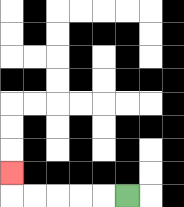{'start': '[5, 8]', 'end': '[0, 7]', 'path_directions': 'L,L,L,L,L,U', 'path_coordinates': '[[5, 8], [4, 8], [3, 8], [2, 8], [1, 8], [0, 8], [0, 7]]'}